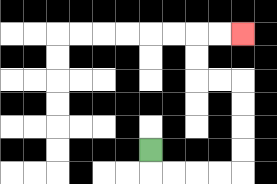{'start': '[6, 6]', 'end': '[10, 1]', 'path_directions': 'D,R,R,R,R,U,U,U,U,L,L,U,U,R,R', 'path_coordinates': '[[6, 6], [6, 7], [7, 7], [8, 7], [9, 7], [10, 7], [10, 6], [10, 5], [10, 4], [10, 3], [9, 3], [8, 3], [8, 2], [8, 1], [9, 1], [10, 1]]'}